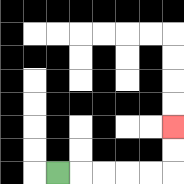{'start': '[2, 7]', 'end': '[7, 5]', 'path_directions': 'R,R,R,R,R,U,U', 'path_coordinates': '[[2, 7], [3, 7], [4, 7], [5, 7], [6, 7], [7, 7], [7, 6], [7, 5]]'}